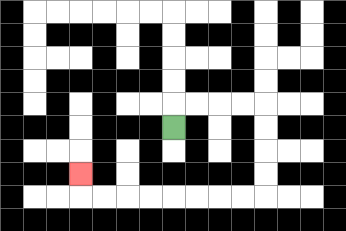{'start': '[7, 5]', 'end': '[3, 7]', 'path_directions': 'U,R,R,R,R,D,D,D,D,L,L,L,L,L,L,L,L,U', 'path_coordinates': '[[7, 5], [7, 4], [8, 4], [9, 4], [10, 4], [11, 4], [11, 5], [11, 6], [11, 7], [11, 8], [10, 8], [9, 8], [8, 8], [7, 8], [6, 8], [5, 8], [4, 8], [3, 8], [3, 7]]'}